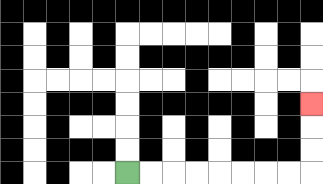{'start': '[5, 7]', 'end': '[13, 4]', 'path_directions': 'R,R,R,R,R,R,R,R,U,U,U', 'path_coordinates': '[[5, 7], [6, 7], [7, 7], [8, 7], [9, 7], [10, 7], [11, 7], [12, 7], [13, 7], [13, 6], [13, 5], [13, 4]]'}